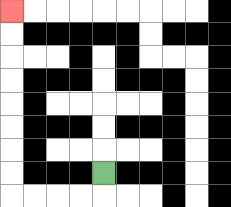{'start': '[4, 7]', 'end': '[0, 0]', 'path_directions': 'D,L,L,L,L,U,U,U,U,U,U,U,U', 'path_coordinates': '[[4, 7], [4, 8], [3, 8], [2, 8], [1, 8], [0, 8], [0, 7], [0, 6], [0, 5], [0, 4], [0, 3], [0, 2], [0, 1], [0, 0]]'}